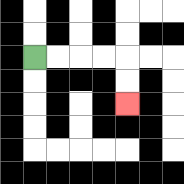{'start': '[1, 2]', 'end': '[5, 4]', 'path_directions': 'R,R,R,R,D,D', 'path_coordinates': '[[1, 2], [2, 2], [3, 2], [4, 2], [5, 2], [5, 3], [5, 4]]'}